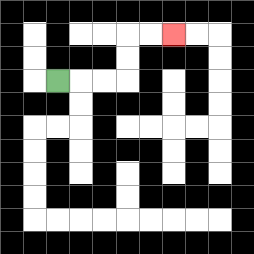{'start': '[2, 3]', 'end': '[7, 1]', 'path_directions': 'R,R,R,U,U,R,R', 'path_coordinates': '[[2, 3], [3, 3], [4, 3], [5, 3], [5, 2], [5, 1], [6, 1], [7, 1]]'}